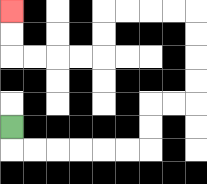{'start': '[0, 5]', 'end': '[0, 0]', 'path_directions': 'D,R,R,R,R,R,R,U,U,R,R,U,U,U,U,L,L,L,L,D,D,L,L,L,L,U,U', 'path_coordinates': '[[0, 5], [0, 6], [1, 6], [2, 6], [3, 6], [4, 6], [5, 6], [6, 6], [6, 5], [6, 4], [7, 4], [8, 4], [8, 3], [8, 2], [8, 1], [8, 0], [7, 0], [6, 0], [5, 0], [4, 0], [4, 1], [4, 2], [3, 2], [2, 2], [1, 2], [0, 2], [0, 1], [0, 0]]'}